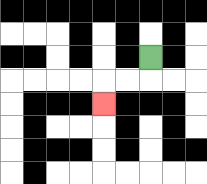{'start': '[6, 2]', 'end': '[4, 4]', 'path_directions': 'D,L,L,D', 'path_coordinates': '[[6, 2], [6, 3], [5, 3], [4, 3], [4, 4]]'}